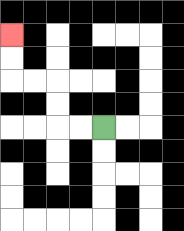{'start': '[4, 5]', 'end': '[0, 1]', 'path_directions': 'L,L,U,U,L,L,U,U', 'path_coordinates': '[[4, 5], [3, 5], [2, 5], [2, 4], [2, 3], [1, 3], [0, 3], [0, 2], [0, 1]]'}